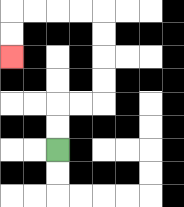{'start': '[2, 6]', 'end': '[0, 2]', 'path_directions': 'U,U,R,R,U,U,U,U,L,L,L,L,D,D', 'path_coordinates': '[[2, 6], [2, 5], [2, 4], [3, 4], [4, 4], [4, 3], [4, 2], [4, 1], [4, 0], [3, 0], [2, 0], [1, 0], [0, 0], [0, 1], [0, 2]]'}